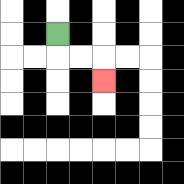{'start': '[2, 1]', 'end': '[4, 3]', 'path_directions': 'D,R,R,D', 'path_coordinates': '[[2, 1], [2, 2], [3, 2], [4, 2], [4, 3]]'}